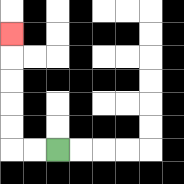{'start': '[2, 6]', 'end': '[0, 1]', 'path_directions': 'L,L,U,U,U,U,U', 'path_coordinates': '[[2, 6], [1, 6], [0, 6], [0, 5], [0, 4], [0, 3], [0, 2], [0, 1]]'}